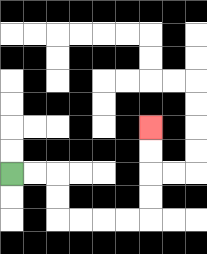{'start': '[0, 7]', 'end': '[6, 5]', 'path_directions': 'R,R,D,D,R,R,R,R,U,U,U,U', 'path_coordinates': '[[0, 7], [1, 7], [2, 7], [2, 8], [2, 9], [3, 9], [4, 9], [5, 9], [6, 9], [6, 8], [6, 7], [6, 6], [6, 5]]'}